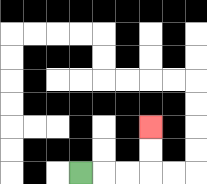{'start': '[3, 7]', 'end': '[6, 5]', 'path_directions': 'R,R,R,U,U', 'path_coordinates': '[[3, 7], [4, 7], [5, 7], [6, 7], [6, 6], [6, 5]]'}